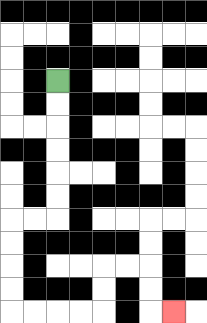{'start': '[2, 3]', 'end': '[7, 13]', 'path_directions': 'D,D,D,D,D,D,L,L,D,D,D,D,R,R,R,R,U,U,R,R,D,D,R', 'path_coordinates': '[[2, 3], [2, 4], [2, 5], [2, 6], [2, 7], [2, 8], [2, 9], [1, 9], [0, 9], [0, 10], [0, 11], [0, 12], [0, 13], [1, 13], [2, 13], [3, 13], [4, 13], [4, 12], [4, 11], [5, 11], [6, 11], [6, 12], [6, 13], [7, 13]]'}